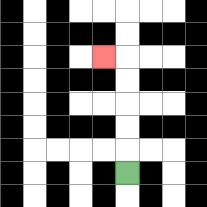{'start': '[5, 7]', 'end': '[4, 2]', 'path_directions': 'U,U,U,U,U,L', 'path_coordinates': '[[5, 7], [5, 6], [5, 5], [5, 4], [5, 3], [5, 2], [4, 2]]'}